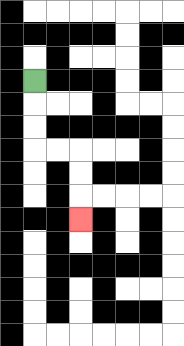{'start': '[1, 3]', 'end': '[3, 9]', 'path_directions': 'D,D,D,R,R,D,D,D', 'path_coordinates': '[[1, 3], [1, 4], [1, 5], [1, 6], [2, 6], [3, 6], [3, 7], [3, 8], [3, 9]]'}